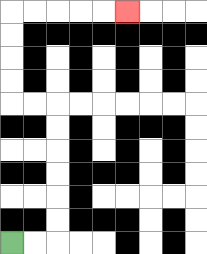{'start': '[0, 10]', 'end': '[5, 0]', 'path_directions': 'R,R,U,U,U,U,U,U,L,L,U,U,U,U,R,R,R,R,R', 'path_coordinates': '[[0, 10], [1, 10], [2, 10], [2, 9], [2, 8], [2, 7], [2, 6], [2, 5], [2, 4], [1, 4], [0, 4], [0, 3], [0, 2], [0, 1], [0, 0], [1, 0], [2, 0], [3, 0], [4, 0], [5, 0]]'}